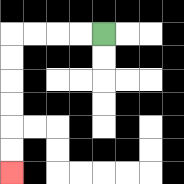{'start': '[4, 1]', 'end': '[0, 7]', 'path_directions': 'L,L,L,L,D,D,D,D,D,D', 'path_coordinates': '[[4, 1], [3, 1], [2, 1], [1, 1], [0, 1], [0, 2], [0, 3], [0, 4], [0, 5], [0, 6], [0, 7]]'}